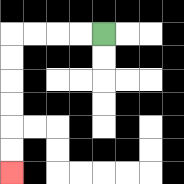{'start': '[4, 1]', 'end': '[0, 7]', 'path_directions': 'L,L,L,L,D,D,D,D,D,D', 'path_coordinates': '[[4, 1], [3, 1], [2, 1], [1, 1], [0, 1], [0, 2], [0, 3], [0, 4], [0, 5], [0, 6], [0, 7]]'}